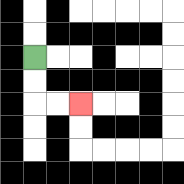{'start': '[1, 2]', 'end': '[3, 4]', 'path_directions': 'D,D,R,R', 'path_coordinates': '[[1, 2], [1, 3], [1, 4], [2, 4], [3, 4]]'}